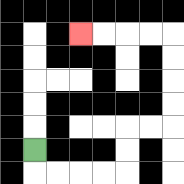{'start': '[1, 6]', 'end': '[3, 1]', 'path_directions': 'D,R,R,R,R,U,U,R,R,U,U,U,U,L,L,L,L', 'path_coordinates': '[[1, 6], [1, 7], [2, 7], [3, 7], [4, 7], [5, 7], [5, 6], [5, 5], [6, 5], [7, 5], [7, 4], [7, 3], [7, 2], [7, 1], [6, 1], [5, 1], [4, 1], [3, 1]]'}